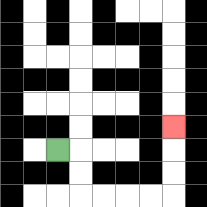{'start': '[2, 6]', 'end': '[7, 5]', 'path_directions': 'R,D,D,R,R,R,R,U,U,U', 'path_coordinates': '[[2, 6], [3, 6], [3, 7], [3, 8], [4, 8], [5, 8], [6, 8], [7, 8], [7, 7], [7, 6], [7, 5]]'}